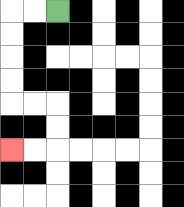{'start': '[2, 0]', 'end': '[0, 6]', 'path_directions': 'L,L,D,D,D,D,R,R,D,D,L,L', 'path_coordinates': '[[2, 0], [1, 0], [0, 0], [0, 1], [0, 2], [0, 3], [0, 4], [1, 4], [2, 4], [2, 5], [2, 6], [1, 6], [0, 6]]'}